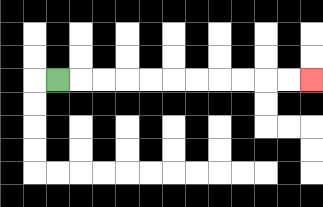{'start': '[2, 3]', 'end': '[13, 3]', 'path_directions': 'R,R,R,R,R,R,R,R,R,R,R', 'path_coordinates': '[[2, 3], [3, 3], [4, 3], [5, 3], [6, 3], [7, 3], [8, 3], [9, 3], [10, 3], [11, 3], [12, 3], [13, 3]]'}